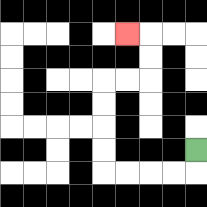{'start': '[8, 6]', 'end': '[5, 1]', 'path_directions': 'D,L,L,L,L,U,U,U,U,R,R,U,U,L', 'path_coordinates': '[[8, 6], [8, 7], [7, 7], [6, 7], [5, 7], [4, 7], [4, 6], [4, 5], [4, 4], [4, 3], [5, 3], [6, 3], [6, 2], [6, 1], [5, 1]]'}